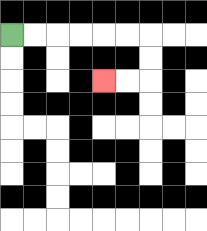{'start': '[0, 1]', 'end': '[4, 3]', 'path_directions': 'R,R,R,R,R,R,D,D,L,L', 'path_coordinates': '[[0, 1], [1, 1], [2, 1], [3, 1], [4, 1], [5, 1], [6, 1], [6, 2], [6, 3], [5, 3], [4, 3]]'}